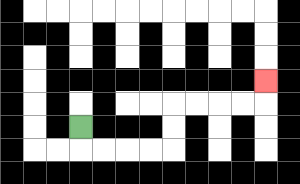{'start': '[3, 5]', 'end': '[11, 3]', 'path_directions': 'D,R,R,R,R,U,U,R,R,R,R,U', 'path_coordinates': '[[3, 5], [3, 6], [4, 6], [5, 6], [6, 6], [7, 6], [7, 5], [7, 4], [8, 4], [9, 4], [10, 4], [11, 4], [11, 3]]'}